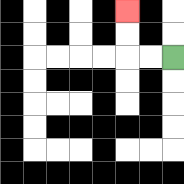{'start': '[7, 2]', 'end': '[5, 0]', 'path_directions': 'L,L,U,U', 'path_coordinates': '[[7, 2], [6, 2], [5, 2], [5, 1], [5, 0]]'}